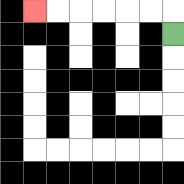{'start': '[7, 1]', 'end': '[1, 0]', 'path_directions': 'U,L,L,L,L,L,L', 'path_coordinates': '[[7, 1], [7, 0], [6, 0], [5, 0], [4, 0], [3, 0], [2, 0], [1, 0]]'}